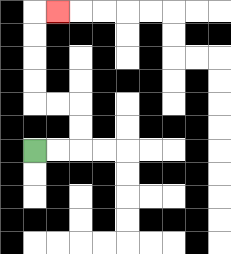{'start': '[1, 6]', 'end': '[2, 0]', 'path_directions': 'R,R,U,U,L,L,U,U,U,U,R', 'path_coordinates': '[[1, 6], [2, 6], [3, 6], [3, 5], [3, 4], [2, 4], [1, 4], [1, 3], [1, 2], [1, 1], [1, 0], [2, 0]]'}